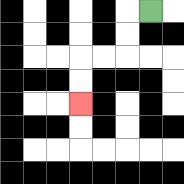{'start': '[6, 0]', 'end': '[3, 4]', 'path_directions': 'L,D,D,L,L,D,D', 'path_coordinates': '[[6, 0], [5, 0], [5, 1], [5, 2], [4, 2], [3, 2], [3, 3], [3, 4]]'}